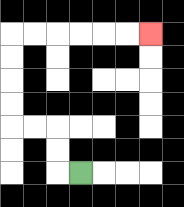{'start': '[3, 7]', 'end': '[6, 1]', 'path_directions': 'L,U,U,L,L,U,U,U,U,R,R,R,R,R,R', 'path_coordinates': '[[3, 7], [2, 7], [2, 6], [2, 5], [1, 5], [0, 5], [0, 4], [0, 3], [0, 2], [0, 1], [1, 1], [2, 1], [3, 1], [4, 1], [5, 1], [6, 1]]'}